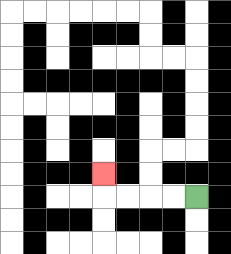{'start': '[8, 8]', 'end': '[4, 7]', 'path_directions': 'L,L,L,L,U', 'path_coordinates': '[[8, 8], [7, 8], [6, 8], [5, 8], [4, 8], [4, 7]]'}